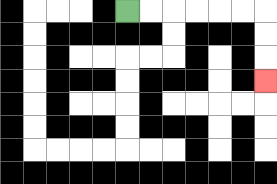{'start': '[5, 0]', 'end': '[11, 3]', 'path_directions': 'R,R,R,R,R,R,D,D,D', 'path_coordinates': '[[5, 0], [6, 0], [7, 0], [8, 0], [9, 0], [10, 0], [11, 0], [11, 1], [11, 2], [11, 3]]'}